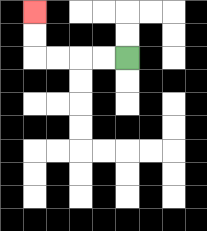{'start': '[5, 2]', 'end': '[1, 0]', 'path_directions': 'L,L,L,L,U,U', 'path_coordinates': '[[5, 2], [4, 2], [3, 2], [2, 2], [1, 2], [1, 1], [1, 0]]'}